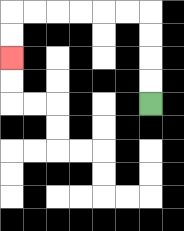{'start': '[6, 4]', 'end': '[0, 2]', 'path_directions': 'U,U,U,U,L,L,L,L,L,L,D,D', 'path_coordinates': '[[6, 4], [6, 3], [6, 2], [6, 1], [6, 0], [5, 0], [4, 0], [3, 0], [2, 0], [1, 0], [0, 0], [0, 1], [0, 2]]'}